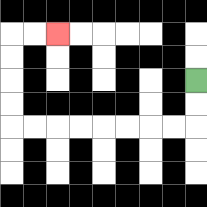{'start': '[8, 3]', 'end': '[2, 1]', 'path_directions': 'D,D,L,L,L,L,L,L,L,L,U,U,U,U,R,R', 'path_coordinates': '[[8, 3], [8, 4], [8, 5], [7, 5], [6, 5], [5, 5], [4, 5], [3, 5], [2, 5], [1, 5], [0, 5], [0, 4], [0, 3], [0, 2], [0, 1], [1, 1], [2, 1]]'}